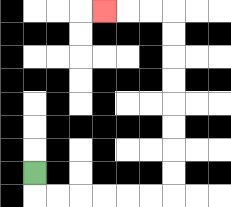{'start': '[1, 7]', 'end': '[4, 0]', 'path_directions': 'D,R,R,R,R,R,R,U,U,U,U,U,U,U,U,L,L,L', 'path_coordinates': '[[1, 7], [1, 8], [2, 8], [3, 8], [4, 8], [5, 8], [6, 8], [7, 8], [7, 7], [7, 6], [7, 5], [7, 4], [7, 3], [7, 2], [7, 1], [7, 0], [6, 0], [5, 0], [4, 0]]'}